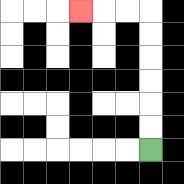{'start': '[6, 6]', 'end': '[3, 0]', 'path_directions': 'U,U,U,U,U,U,L,L,L', 'path_coordinates': '[[6, 6], [6, 5], [6, 4], [6, 3], [6, 2], [6, 1], [6, 0], [5, 0], [4, 0], [3, 0]]'}